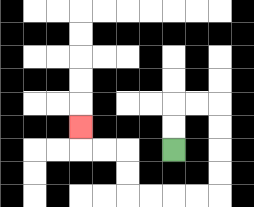{'start': '[7, 6]', 'end': '[3, 5]', 'path_directions': 'U,U,R,R,D,D,D,D,L,L,L,L,U,U,L,L,U', 'path_coordinates': '[[7, 6], [7, 5], [7, 4], [8, 4], [9, 4], [9, 5], [9, 6], [9, 7], [9, 8], [8, 8], [7, 8], [6, 8], [5, 8], [5, 7], [5, 6], [4, 6], [3, 6], [3, 5]]'}